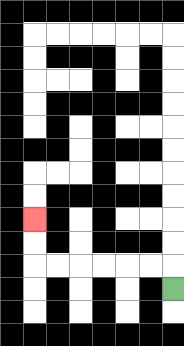{'start': '[7, 12]', 'end': '[1, 9]', 'path_directions': 'U,L,L,L,L,L,L,U,U', 'path_coordinates': '[[7, 12], [7, 11], [6, 11], [5, 11], [4, 11], [3, 11], [2, 11], [1, 11], [1, 10], [1, 9]]'}